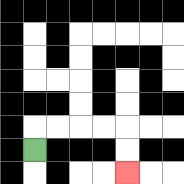{'start': '[1, 6]', 'end': '[5, 7]', 'path_directions': 'U,R,R,R,R,D,D', 'path_coordinates': '[[1, 6], [1, 5], [2, 5], [3, 5], [4, 5], [5, 5], [5, 6], [5, 7]]'}